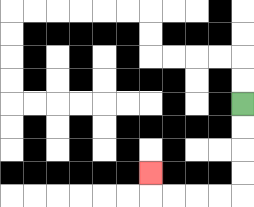{'start': '[10, 4]', 'end': '[6, 7]', 'path_directions': 'D,D,D,D,L,L,L,L,U', 'path_coordinates': '[[10, 4], [10, 5], [10, 6], [10, 7], [10, 8], [9, 8], [8, 8], [7, 8], [6, 8], [6, 7]]'}